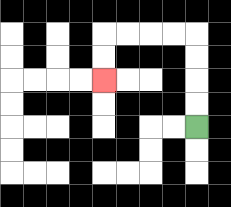{'start': '[8, 5]', 'end': '[4, 3]', 'path_directions': 'U,U,U,U,L,L,L,L,D,D', 'path_coordinates': '[[8, 5], [8, 4], [8, 3], [8, 2], [8, 1], [7, 1], [6, 1], [5, 1], [4, 1], [4, 2], [4, 3]]'}